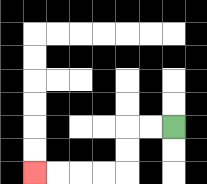{'start': '[7, 5]', 'end': '[1, 7]', 'path_directions': 'L,L,D,D,L,L,L,L', 'path_coordinates': '[[7, 5], [6, 5], [5, 5], [5, 6], [5, 7], [4, 7], [3, 7], [2, 7], [1, 7]]'}